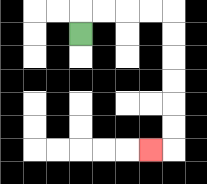{'start': '[3, 1]', 'end': '[6, 6]', 'path_directions': 'U,R,R,R,R,D,D,D,D,D,D,L', 'path_coordinates': '[[3, 1], [3, 0], [4, 0], [5, 0], [6, 0], [7, 0], [7, 1], [7, 2], [7, 3], [7, 4], [7, 5], [7, 6], [6, 6]]'}